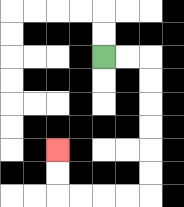{'start': '[4, 2]', 'end': '[2, 6]', 'path_directions': 'R,R,D,D,D,D,D,D,L,L,L,L,U,U', 'path_coordinates': '[[4, 2], [5, 2], [6, 2], [6, 3], [6, 4], [6, 5], [6, 6], [6, 7], [6, 8], [5, 8], [4, 8], [3, 8], [2, 8], [2, 7], [2, 6]]'}